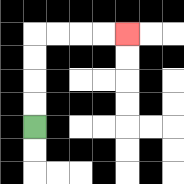{'start': '[1, 5]', 'end': '[5, 1]', 'path_directions': 'U,U,U,U,R,R,R,R', 'path_coordinates': '[[1, 5], [1, 4], [1, 3], [1, 2], [1, 1], [2, 1], [3, 1], [4, 1], [5, 1]]'}